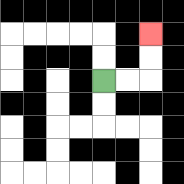{'start': '[4, 3]', 'end': '[6, 1]', 'path_directions': 'R,R,U,U', 'path_coordinates': '[[4, 3], [5, 3], [6, 3], [6, 2], [6, 1]]'}